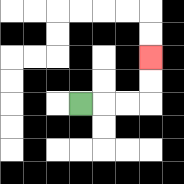{'start': '[3, 4]', 'end': '[6, 2]', 'path_directions': 'R,R,R,U,U', 'path_coordinates': '[[3, 4], [4, 4], [5, 4], [6, 4], [6, 3], [6, 2]]'}